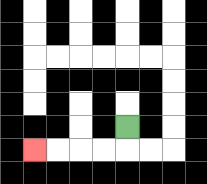{'start': '[5, 5]', 'end': '[1, 6]', 'path_directions': 'D,L,L,L,L', 'path_coordinates': '[[5, 5], [5, 6], [4, 6], [3, 6], [2, 6], [1, 6]]'}